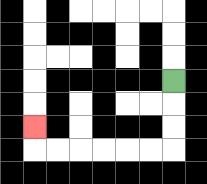{'start': '[7, 3]', 'end': '[1, 5]', 'path_directions': 'D,D,D,L,L,L,L,L,L,U', 'path_coordinates': '[[7, 3], [7, 4], [7, 5], [7, 6], [6, 6], [5, 6], [4, 6], [3, 6], [2, 6], [1, 6], [1, 5]]'}